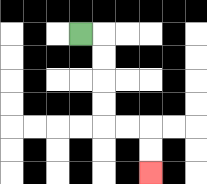{'start': '[3, 1]', 'end': '[6, 7]', 'path_directions': 'R,D,D,D,D,R,R,D,D', 'path_coordinates': '[[3, 1], [4, 1], [4, 2], [4, 3], [4, 4], [4, 5], [5, 5], [6, 5], [6, 6], [6, 7]]'}